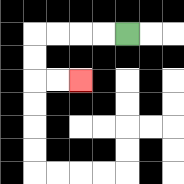{'start': '[5, 1]', 'end': '[3, 3]', 'path_directions': 'L,L,L,L,D,D,R,R', 'path_coordinates': '[[5, 1], [4, 1], [3, 1], [2, 1], [1, 1], [1, 2], [1, 3], [2, 3], [3, 3]]'}